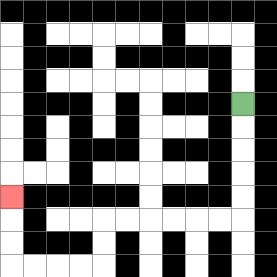{'start': '[10, 4]', 'end': '[0, 8]', 'path_directions': 'D,D,D,D,D,L,L,L,L,L,L,D,D,L,L,L,L,U,U,U', 'path_coordinates': '[[10, 4], [10, 5], [10, 6], [10, 7], [10, 8], [10, 9], [9, 9], [8, 9], [7, 9], [6, 9], [5, 9], [4, 9], [4, 10], [4, 11], [3, 11], [2, 11], [1, 11], [0, 11], [0, 10], [0, 9], [0, 8]]'}